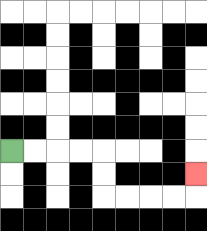{'start': '[0, 6]', 'end': '[8, 7]', 'path_directions': 'R,R,R,R,D,D,R,R,R,R,U', 'path_coordinates': '[[0, 6], [1, 6], [2, 6], [3, 6], [4, 6], [4, 7], [4, 8], [5, 8], [6, 8], [7, 8], [8, 8], [8, 7]]'}